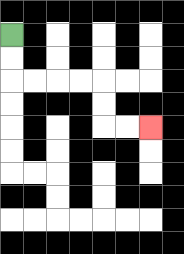{'start': '[0, 1]', 'end': '[6, 5]', 'path_directions': 'D,D,R,R,R,R,D,D,R,R', 'path_coordinates': '[[0, 1], [0, 2], [0, 3], [1, 3], [2, 3], [3, 3], [4, 3], [4, 4], [4, 5], [5, 5], [6, 5]]'}